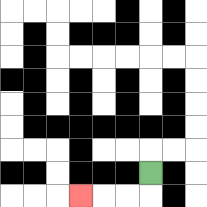{'start': '[6, 7]', 'end': '[3, 8]', 'path_directions': 'D,L,L,L', 'path_coordinates': '[[6, 7], [6, 8], [5, 8], [4, 8], [3, 8]]'}